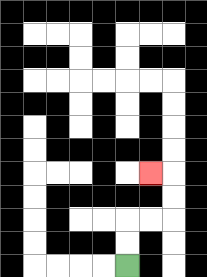{'start': '[5, 11]', 'end': '[6, 7]', 'path_directions': 'U,U,R,R,U,U,L', 'path_coordinates': '[[5, 11], [5, 10], [5, 9], [6, 9], [7, 9], [7, 8], [7, 7], [6, 7]]'}